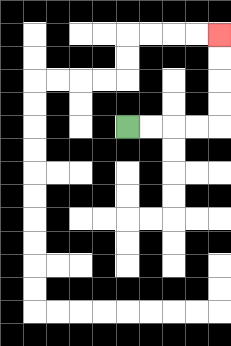{'start': '[5, 5]', 'end': '[9, 1]', 'path_directions': 'R,R,R,R,U,U,U,U', 'path_coordinates': '[[5, 5], [6, 5], [7, 5], [8, 5], [9, 5], [9, 4], [9, 3], [9, 2], [9, 1]]'}